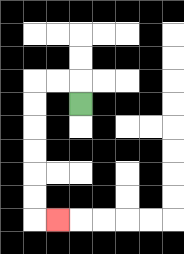{'start': '[3, 4]', 'end': '[2, 9]', 'path_directions': 'U,L,L,D,D,D,D,D,D,R', 'path_coordinates': '[[3, 4], [3, 3], [2, 3], [1, 3], [1, 4], [1, 5], [1, 6], [1, 7], [1, 8], [1, 9], [2, 9]]'}